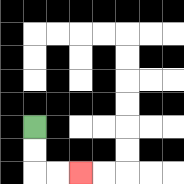{'start': '[1, 5]', 'end': '[3, 7]', 'path_directions': 'D,D,R,R', 'path_coordinates': '[[1, 5], [1, 6], [1, 7], [2, 7], [3, 7]]'}